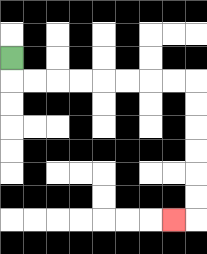{'start': '[0, 2]', 'end': '[7, 9]', 'path_directions': 'D,R,R,R,R,R,R,R,R,D,D,D,D,D,D,L', 'path_coordinates': '[[0, 2], [0, 3], [1, 3], [2, 3], [3, 3], [4, 3], [5, 3], [6, 3], [7, 3], [8, 3], [8, 4], [8, 5], [8, 6], [8, 7], [8, 8], [8, 9], [7, 9]]'}